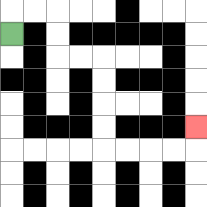{'start': '[0, 1]', 'end': '[8, 5]', 'path_directions': 'U,R,R,D,D,R,R,D,D,D,D,R,R,R,R,U', 'path_coordinates': '[[0, 1], [0, 0], [1, 0], [2, 0], [2, 1], [2, 2], [3, 2], [4, 2], [4, 3], [4, 4], [4, 5], [4, 6], [5, 6], [6, 6], [7, 6], [8, 6], [8, 5]]'}